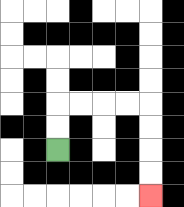{'start': '[2, 6]', 'end': '[6, 8]', 'path_directions': 'U,U,R,R,R,R,D,D,D,D', 'path_coordinates': '[[2, 6], [2, 5], [2, 4], [3, 4], [4, 4], [5, 4], [6, 4], [6, 5], [6, 6], [6, 7], [6, 8]]'}